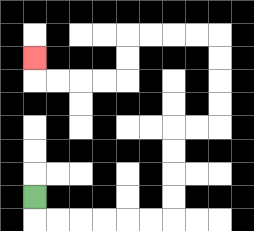{'start': '[1, 8]', 'end': '[1, 2]', 'path_directions': 'D,R,R,R,R,R,R,U,U,U,U,R,R,U,U,U,U,L,L,L,L,D,D,L,L,L,L,U', 'path_coordinates': '[[1, 8], [1, 9], [2, 9], [3, 9], [4, 9], [5, 9], [6, 9], [7, 9], [7, 8], [7, 7], [7, 6], [7, 5], [8, 5], [9, 5], [9, 4], [9, 3], [9, 2], [9, 1], [8, 1], [7, 1], [6, 1], [5, 1], [5, 2], [5, 3], [4, 3], [3, 3], [2, 3], [1, 3], [1, 2]]'}